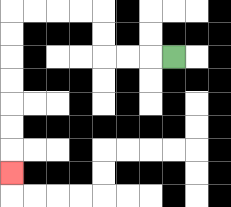{'start': '[7, 2]', 'end': '[0, 7]', 'path_directions': 'L,L,L,U,U,L,L,L,L,D,D,D,D,D,D,D', 'path_coordinates': '[[7, 2], [6, 2], [5, 2], [4, 2], [4, 1], [4, 0], [3, 0], [2, 0], [1, 0], [0, 0], [0, 1], [0, 2], [0, 3], [0, 4], [0, 5], [0, 6], [0, 7]]'}